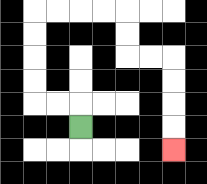{'start': '[3, 5]', 'end': '[7, 6]', 'path_directions': 'U,L,L,U,U,U,U,R,R,R,R,D,D,R,R,D,D,D,D', 'path_coordinates': '[[3, 5], [3, 4], [2, 4], [1, 4], [1, 3], [1, 2], [1, 1], [1, 0], [2, 0], [3, 0], [4, 0], [5, 0], [5, 1], [5, 2], [6, 2], [7, 2], [7, 3], [7, 4], [7, 5], [7, 6]]'}